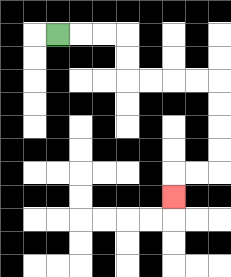{'start': '[2, 1]', 'end': '[7, 8]', 'path_directions': 'R,R,R,D,D,R,R,R,R,D,D,D,D,L,L,D', 'path_coordinates': '[[2, 1], [3, 1], [4, 1], [5, 1], [5, 2], [5, 3], [6, 3], [7, 3], [8, 3], [9, 3], [9, 4], [9, 5], [9, 6], [9, 7], [8, 7], [7, 7], [7, 8]]'}